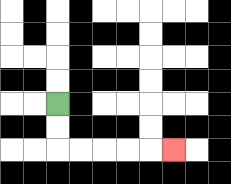{'start': '[2, 4]', 'end': '[7, 6]', 'path_directions': 'D,D,R,R,R,R,R', 'path_coordinates': '[[2, 4], [2, 5], [2, 6], [3, 6], [4, 6], [5, 6], [6, 6], [7, 6]]'}